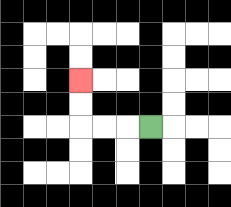{'start': '[6, 5]', 'end': '[3, 3]', 'path_directions': 'L,L,L,U,U', 'path_coordinates': '[[6, 5], [5, 5], [4, 5], [3, 5], [3, 4], [3, 3]]'}